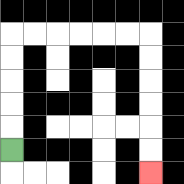{'start': '[0, 6]', 'end': '[6, 7]', 'path_directions': 'U,U,U,U,U,R,R,R,R,R,R,D,D,D,D,D,D', 'path_coordinates': '[[0, 6], [0, 5], [0, 4], [0, 3], [0, 2], [0, 1], [1, 1], [2, 1], [3, 1], [4, 1], [5, 1], [6, 1], [6, 2], [6, 3], [6, 4], [6, 5], [6, 6], [6, 7]]'}